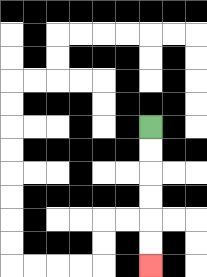{'start': '[6, 5]', 'end': '[6, 11]', 'path_directions': 'D,D,D,D,D,D', 'path_coordinates': '[[6, 5], [6, 6], [6, 7], [6, 8], [6, 9], [6, 10], [6, 11]]'}